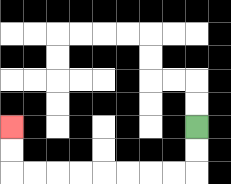{'start': '[8, 5]', 'end': '[0, 5]', 'path_directions': 'D,D,L,L,L,L,L,L,L,L,U,U', 'path_coordinates': '[[8, 5], [8, 6], [8, 7], [7, 7], [6, 7], [5, 7], [4, 7], [3, 7], [2, 7], [1, 7], [0, 7], [0, 6], [0, 5]]'}